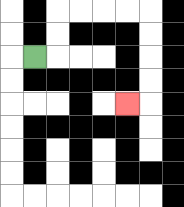{'start': '[1, 2]', 'end': '[5, 4]', 'path_directions': 'R,U,U,R,R,R,R,D,D,D,D,L', 'path_coordinates': '[[1, 2], [2, 2], [2, 1], [2, 0], [3, 0], [4, 0], [5, 0], [6, 0], [6, 1], [6, 2], [6, 3], [6, 4], [5, 4]]'}